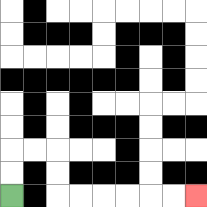{'start': '[0, 8]', 'end': '[8, 8]', 'path_directions': 'U,U,R,R,D,D,R,R,R,R,R,R', 'path_coordinates': '[[0, 8], [0, 7], [0, 6], [1, 6], [2, 6], [2, 7], [2, 8], [3, 8], [4, 8], [5, 8], [6, 8], [7, 8], [8, 8]]'}